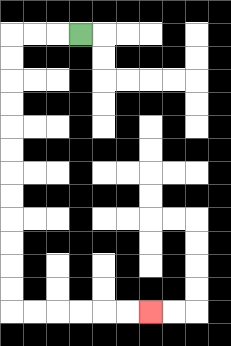{'start': '[3, 1]', 'end': '[6, 13]', 'path_directions': 'L,L,L,D,D,D,D,D,D,D,D,D,D,D,D,R,R,R,R,R,R', 'path_coordinates': '[[3, 1], [2, 1], [1, 1], [0, 1], [0, 2], [0, 3], [0, 4], [0, 5], [0, 6], [0, 7], [0, 8], [0, 9], [0, 10], [0, 11], [0, 12], [0, 13], [1, 13], [2, 13], [3, 13], [4, 13], [5, 13], [6, 13]]'}